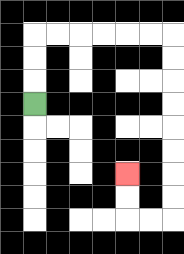{'start': '[1, 4]', 'end': '[5, 7]', 'path_directions': 'U,U,U,R,R,R,R,R,R,D,D,D,D,D,D,D,D,L,L,U,U', 'path_coordinates': '[[1, 4], [1, 3], [1, 2], [1, 1], [2, 1], [3, 1], [4, 1], [5, 1], [6, 1], [7, 1], [7, 2], [7, 3], [7, 4], [7, 5], [7, 6], [7, 7], [7, 8], [7, 9], [6, 9], [5, 9], [5, 8], [5, 7]]'}